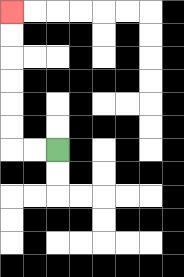{'start': '[2, 6]', 'end': '[0, 0]', 'path_directions': 'L,L,U,U,U,U,U,U', 'path_coordinates': '[[2, 6], [1, 6], [0, 6], [0, 5], [0, 4], [0, 3], [0, 2], [0, 1], [0, 0]]'}